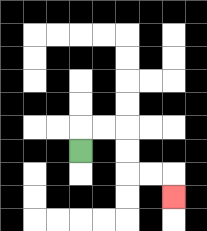{'start': '[3, 6]', 'end': '[7, 8]', 'path_directions': 'U,R,R,D,D,R,R,D', 'path_coordinates': '[[3, 6], [3, 5], [4, 5], [5, 5], [5, 6], [5, 7], [6, 7], [7, 7], [7, 8]]'}